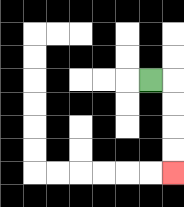{'start': '[6, 3]', 'end': '[7, 7]', 'path_directions': 'R,D,D,D,D', 'path_coordinates': '[[6, 3], [7, 3], [7, 4], [7, 5], [7, 6], [7, 7]]'}